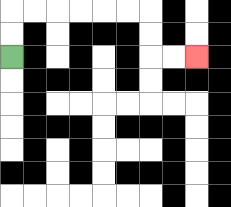{'start': '[0, 2]', 'end': '[8, 2]', 'path_directions': 'U,U,R,R,R,R,R,R,D,D,R,R', 'path_coordinates': '[[0, 2], [0, 1], [0, 0], [1, 0], [2, 0], [3, 0], [4, 0], [5, 0], [6, 0], [6, 1], [6, 2], [7, 2], [8, 2]]'}